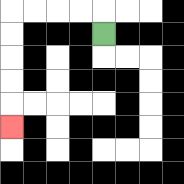{'start': '[4, 1]', 'end': '[0, 5]', 'path_directions': 'U,L,L,L,L,D,D,D,D,D', 'path_coordinates': '[[4, 1], [4, 0], [3, 0], [2, 0], [1, 0], [0, 0], [0, 1], [0, 2], [0, 3], [0, 4], [0, 5]]'}